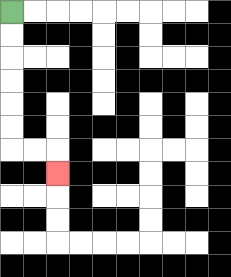{'start': '[0, 0]', 'end': '[2, 7]', 'path_directions': 'D,D,D,D,D,D,R,R,D', 'path_coordinates': '[[0, 0], [0, 1], [0, 2], [0, 3], [0, 4], [0, 5], [0, 6], [1, 6], [2, 6], [2, 7]]'}